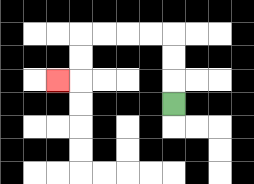{'start': '[7, 4]', 'end': '[2, 3]', 'path_directions': 'U,U,U,L,L,L,L,D,D,L', 'path_coordinates': '[[7, 4], [7, 3], [7, 2], [7, 1], [6, 1], [5, 1], [4, 1], [3, 1], [3, 2], [3, 3], [2, 3]]'}